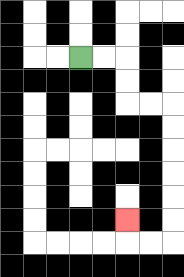{'start': '[3, 2]', 'end': '[5, 9]', 'path_directions': 'R,R,D,D,R,R,D,D,D,D,D,D,L,L,U', 'path_coordinates': '[[3, 2], [4, 2], [5, 2], [5, 3], [5, 4], [6, 4], [7, 4], [7, 5], [7, 6], [7, 7], [7, 8], [7, 9], [7, 10], [6, 10], [5, 10], [5, 9]]'}